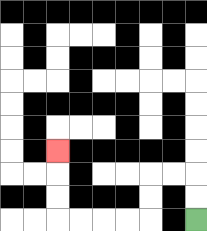{'start': '[8, 9]', 'end': '[2, 6]', 'path_directions': 'U,U,L,L,D,D,L,L,L,L,U,U,U', 'path_coordinates': '[[8, 9], [8, 8], [8, 7], [7, 7], [6, 7], [6, 8], [6, 9], [5, 9], [4, 9], [3, 9], [2, 9], [2, 8], [2, 7], [2, 6]]'}